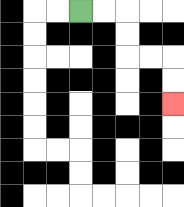{'start': '[3, 0]', 'end': '[7, 4]', 'path_directions': 'R,R,D,D,R,R,D,D', 'path_coordinates': '[[3, 0], [4, 0], [5, 0], [5, 1], [5, 2], [6, 2], [7, 2], [7, 3], [7, 4]]'}